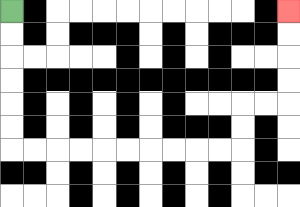{'start': '[0, 0]', 'end': '[12, 0]', 'path_directions': 'D,D,D,D,D,D,R,R,R,R,R,R,R,R,R,R,U,U,R,R,U,U,U,U', 'path_coordinates': '[[0, 0], [0, 1], [0, 2], [0, 3], [0, 4], [0, 5], [0, 6], [1, 6], [2, 6], [3, 6], [4, 6], [5, 6], [6, 6], [7, 6], [8, 6], [9, 6], [10, 6], [10, 5], [10, 4], [11, 4], [12, 4], [12, 3], [12, 2], [12, 1], [12, 0]]'}